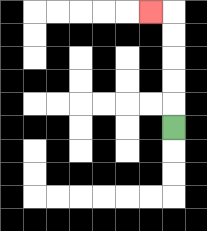{'start': '[7, 5]', 'end': '[6, 0]', 'path_directions': 'U,U,U,U,U,L', 'path_coordinates': '[[7, 5], [7, 4], [7, 3], [7, 2], [7, 1], [7, 0], [6, 0]]'}